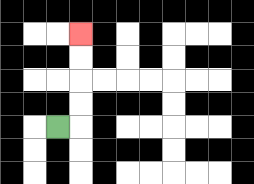{'start': '[2, 5]', 'end': '[3, 1]', 'path_directions': 'R,U,U,U,U', 'path_coordinates': '[[2, 5], [3, 5], [3, 4], [3, 3], [3, 2], [3, 1]]'}